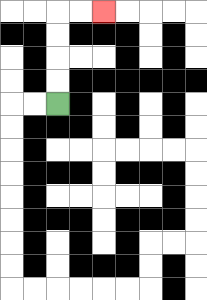{'start': '[2, 4]', 'end': '[4, 0]', 'path_directions': 'U,U,U,U,R,R', 'path_coordinates': '[[2, 4], [2, 3], [2, 2], [2, 1], [2, 0], [3, 0], [4, 0]]'}